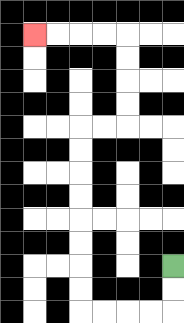{'start': '[7, 11]', 'end': '[1, 1]', 'path_directions': 'D,D,L,L,L,L,U,U,U,U,U,U,U,U,R,R,U,U,U,U,L,L,L,L', 'path_coordinates': '[[7, 11], [7, 12], [7, 13], [6, 13], [5, 13], [4, 13], [3, 13], [3, 12], [3, 11], [3, 10], [3, 9], [3, 8], [3, 7], [3, 6], [3, 5], [4, 5], [5, 5], [5, 4], [5, 3], [5, 2], [5, 1], [4, 1], [3, 1], [2, 1], [1, 1]]'}